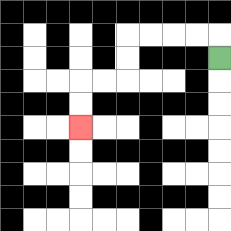{'start': '[9, 2]', 'end': '[3, 5]', 'path_directions': 'U,L,L,L,L,D,D,L,L,D,D', 'path_coordinates': '[[9, 2], [9, 1], [8, 1], [7, 1], [6, 1], [5, 1], [5, 2], [5, 3], [4, 3], [3, 3], [3, 4], [3, 5]]'}